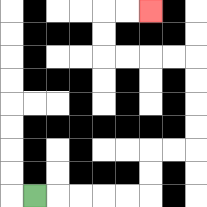{'start': '[1, 8]', 'end': '[6, 0]', 'path_directions': 'R,R,R,R,R,U,U,R,R,U,U,U,U,L,L,L,L,U,U,R,R', 'path_coordinates': '[[1, 8], [2, 8], [3, 8], [4, 8], [5, 8], [6, 8], [6, 7], [6, 6], [7, 6], [8, 6], [8, 5], [8, 4], [8, 3], [8, 2], [7, 2], [6, 2], [5, 2], [4, 2], [4, 1], [4, 0], [5, 0], [6, 0]]'}